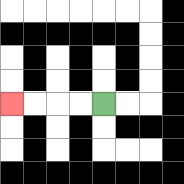{'start': '[4, 4]', 'end': '[0, 4]', 'path_directions': 'L,L,L,L', 'path_coordinates': '[[4, 4], [3, 4], [2, 4], [1, 4], [0, 4]]'}